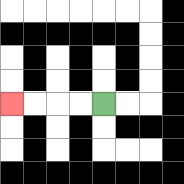{'start': '[4, 4]', 'end': '[0, 4]', 'path_directions': 'L,L,L,L', 'path_coordinates': '[[4, 4], [3, 4], [2, 4], [1, 4], [0, 4]]'}